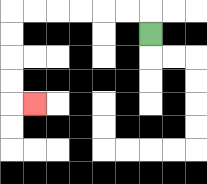{'start': '[6, 1]', 'end': '[1, 4]', 'path_directions': 'U,L,L,L,L,L,L,D,D,D,D,R', 'path_coordinates': '[[6, 1], [6, 0], [5, 0], [4, 0], [3, 0], [2, 0], [1, 0], [0, 0], [0, 1], [0, 2], [0, 3], [0, 4], [1, 4]]'}